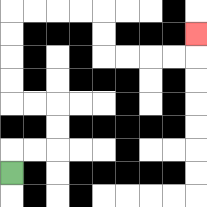{'start': '[0, 7]', 'end': '[8, 1]', 'path_directions': 'U,R,R,U,U,L,L,U,U,U,U,R,R,R,R,D,D,R,R,R,R,U', 'path_coordinates': '[[0, 7], [0, 6], [1, 6], [2, 6], [2, 5], [2, 4], [1, 4], [0, 4], [0, 3], [0, 2], [0, 1], [0, 0], [1, 0], [2, 0], [3, 0], [4, 0], [4, 1], [4, 2], [5, 2], [6, 2], [7, 2], [8, 2], [8, 1]]'}